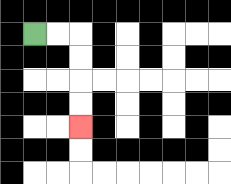{'start': '[1, 1]', 'end': '[3, 5]', 'path_directions': 'R,R,D,D,D,D', 'path_coordinates': '[[1, 1], [2, 1], [3, 1], [3, 2], [3, 3], [3, 4], [3, 5]]'}